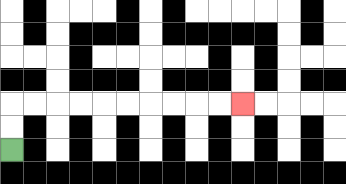{'start': '[0, 6]', 'end': '[10, 4]', 'path_directions': 'U,U,R,R,R,R,R,R,R,R,R,R', 'path_coordinates': '[[0, 6], [0, 5], [0, 4], [1, 4], [2, 4], [3, 4], [4, 4], [5, 4], [6, 4], [7, 4], [8, 4], [9, 4], [10, 4]]'}